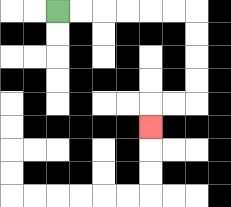{'start': '[2, 0]', 'end': '[6, 5]', 'path_directions': 'R,R,R,R,R,R,D,D,D,D,L,L,D', 'path_coordinates': '[[2, 0], [3, 0], [4, 0], [5, 0], [6, 0], [7, 0], [8, 0], [8, 1], [8, 2], [8, 3], [8, 4], [7, 4], [6, 4], [6, 5]]'}